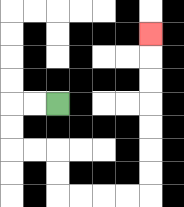{'start': '[2, 4]', 'end': '[6, 1]', 'path_directions': 'L,L,D,D,R,R,D,D,R,R,R,R,U,U,U,U,U,U,U', 'path_coordinates': '[[2, 4], [1, 4], [0, 4], [0, 5], [0, 6], [1, 6], [2, 6], [2, 7], [2, 8], [3, 8], [4, 8], [5, 8], [6, 8], [6, 7], [6, 6], [6, 5], [6, 4], [6, 3], [6, 2], [6, 1]]'}